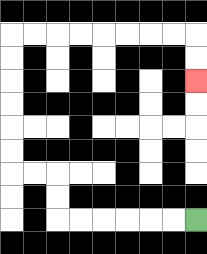{'start': '[8, 9]', 'end': '[8, 3]', 'path_directions': 'L,L,L,L,L,L,U,U,L,L,U,U,U,U,U,U,R,R,R,R,R,R,R,R,D,D', 'path_coordinates': '[[8, 9], [7, 9], [6, 9], [5, 9], [4, 9], [3, 9], [2, 9], [2, 8], [2, 7], [1, 7], [0, 7], [0, 6], [0, 5], [0, 4], [0, 3], [0, 2], [0, 1], [1, 1], [2, 1], [3, 1], [4, 1], [5, 1], [6, 1], [7, 1], [8, 1], [8, 2], [8, 3]]'}